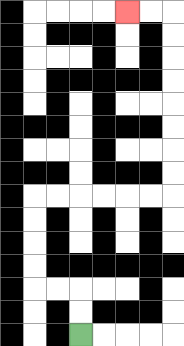{'start': '[3, 14]', 'end': '[5, 0]', 'path_directions': 'U,U,L,L,U,U,U,U,R,R,R,R,R,R,U,U,U,U,U,U,U,U,L,L', 'path_coordinates': '[[3, 14], [3, 13], [3, 12], [2, 12], [1, 12], [1, 11], [1, 10], [1, 9], [1, 8], [2, 8], [3, 8], [4, 8], [5, 8], [6, 8], [7, 8], [7, 7], [7, 6], [7, 5], [7, 4], [7, 3], [7, 2], [7, 1], [7, 0], [6, 0], [5, 0]]'}